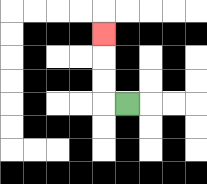{'start': '[5, 4]', 'end': '[4, 1]', 'path_directions': 'L,U,U,U', 'path_coordinates': '[[5, 4], [4, 4], [4, 3], [4, 2], [4, 1]]'}